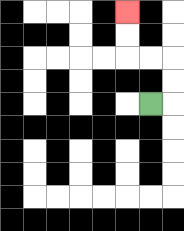{'start': '[6, 4]', 'end': '[5, 0]', 'path_directions': 'R,U,U,L,L,U,U', 'path_coordinates': '[[6, 4], [7, 4], [7, 3], [7, 2], [6, 2], [5, 2], [5, 1], [5, 0]]'}